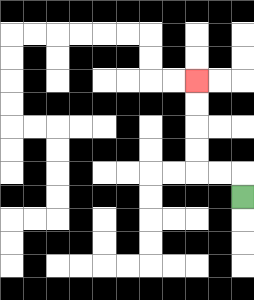{'start': '[10, 8]', 'end': '[8, 3]', 'path_directions': 'U,L,L,U,U,U,U', 'path_coordinates': '[[10, 8], [10, 7], [9, 7], [8, 7], [8, 6], [8, 5], [8, 4], [8, 3]]'}